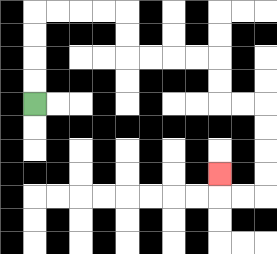{'start': '[1, 4]', 'end': '[9, 7]', 'path_directions': 'U,U,U,U,R,R,R,R,D,D,R,R,R,R,D,D,R,R,D,D,D,D,L,L,U', 'path_coordinates': '[[1, 4], [1, 3], [1, 2], [1, 1], [1, 0], [2, 0], [3, 0], [4, 0], [5, 0], [5, 1], [5, 2], [6, 2], [7, 2], [8, 2], [9, 2], [9, 3], [9, 4], [10, 4], [11, 4], [11, 5], [11, 6], [11, 7], [11, 8], [10, 8], [9, 8], [9, 7]]'}